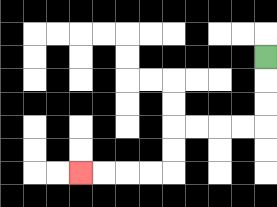{'start': '[11, 2]', 'end': '[3, 7]', 'path_directions': 'D,D,D,L,L,L,L,D,D,L,L,L,L', 'path_coordinates': '[[11, 2], [11, 3], [11, 4], [11, 5], [10, 5], [9, 5], [8, 5], [7, 5], [7, 6], [7, 7], [6, 7], [5, 7], [4, 7], [3, 7]]'}